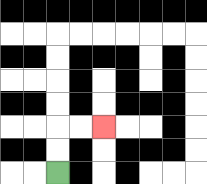{'start': '[2, 7]', 'end': '[4, 5]', 'path_directions': 'U,U,R,R', 'path_coordinates': '[[2, 7], [2, 6], [2, 5], [3, 5], [4, 5]]'}